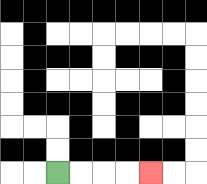{'start': '[2, 7]', 'end': '[6, 7]', 'path_directions': 'R,R,R,R', 'path_coordinates': '[[2, 7], [3, 7], [4, 7], [5, 7], [6, 7]]'}